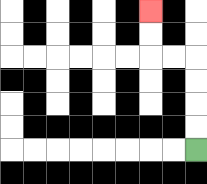{'start': '[8, 6]', 'end': '[6, 0]', 'path_directions': 'U,U,U,U,L,L,U,U', 'path_coordinates': '[[8, 6], [8, 5], [8, 4], [8, 3], [8, 2], [7, 2], [6, 2], [6, 1], [6, 0]]'}